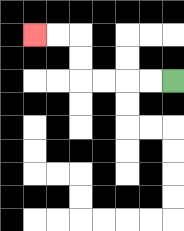{'start': '[7, 3]', 'end': '[1, 1]', 'path_directions': 'L,L,L,L,U,U,L,L', 'path_coordinates': '[[7, 3], [6, 3], [5, 3], [4, 3], [3, 3], [3, 2], [3, 1], [2, 1], [1, 1]]'}